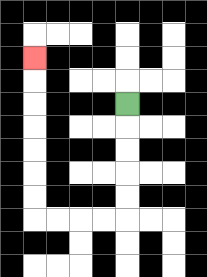{'start': '[5, 4]', 'end': '[1, 2]', 'path_directions': 'D,D,D,D,D,L,L,L,L,U,U,U,U,U,U,U', 'path_coordinates': '[[5, 4], [5, 5], [5, 6], [5, 7], [5, 8], [5, 9], [4, 9], [3, 9], [2, 9], [1, 9], [1, 8], [1, 7], [1, 6], [1, 5], [1, 4], [1, 3], [1, 2]]'}